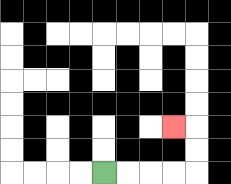{'start': '[4, 7]', 'end': '[7, 5]', 'path_directions': 'R,R,R,R,U,U,L', 'path_coordinates': '[[4, 7], [5, 7], [6, 7], [7, 7], [8, 7], [8, 6], [8, 5], [7, 5]]'}